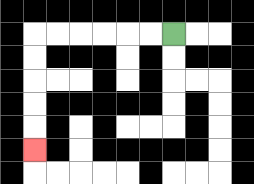{'start': '[7, 1]', 'end': '[1, 6]', 'path_directions': 'L,L,L,L,L,L,D,D,D,D,D', 'path_coordinates': '[[7, 1], [6, 1], [5, 1], [4, 1], [3, 1], [2, 1], [1, 1], [1, 2], [1, 3], [1, 4], [1, 5], [1, 6]]'}